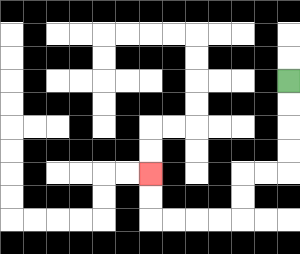{'start': '[12, 3]', 'end': '[6, 7]', 'path_directions': 'D,D,D,D,L,L,D,D,L,L,L,L,U,U', 'path_coordinates': '[[12, 3], [12, 4], [12, 5], [12, 6], [12, 7], [11, 7], [10, 7], [10, 8], [10, 9], [9, 9], [8, 9], [7, 9], [6, 9], [6, 8], [6, 7]]'}